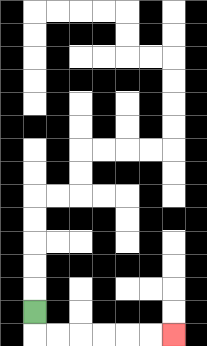{'start': '[1, 13]', 'end': '[7, 14]', 'path_directions': 'D,R,R,R,R,R,R', 'path_coordinates': '[[1, 13], [1, 14], [2, 14], [3, 14], [4, 14], [5, 14], [6, 14], [7, 14]]'}